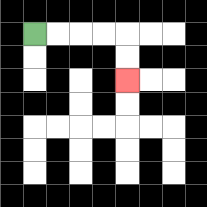{'start': '[1, 1]', 'end': '[5, 3]', 'path_directions': 'R,R,R,R,D,D', 'path_coordinates': '[[1, 1], [2, 1], [3, 1], [4, 1], [5, 1], [5, 2], [5, 3]]'}